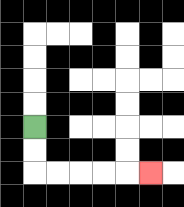{'start': '[1, 5]', 'end': '[6, 7]', 'path_directions': 'D,D,R,R,R,R,R', 'path_coordinates': '[[1, 5], [1, 6], [1, 7], [2, 7], [3, 7], [4, 7], [5, 7], [6, 7]]'}